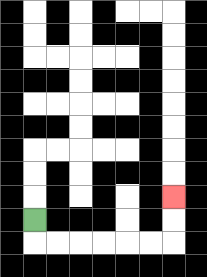{'start': '[1, 9]', 'end': '[7, 8]', 'path_directions': 'D,R,R,R,R,R,R,U,U', 'path_coordinates': '[[1, 9], [1, 10], [2, 10], [3, 10], [4, 10], [5, 10], [6, 10], [7, 10], [7, 9], [7, 8]]'}